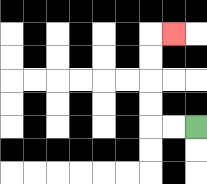{'start': '[8, 5]', 'end': '[7, 1]', 'path_directions': 'L,L,U,U,U,U,R', 'path_coordinates': '[[8, 5], [7, 5], [6, 5], [6, 4], [6, 3], [6, 2], [6, 1], [7, 1]]'}